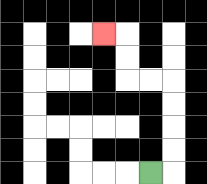{'start': '[6, 7]', 'end': '[4, 1]', 'path_directions': 'R,U,U,U,U,L,L,U,U,L', 'path_coordinates': '[[6, 7], [7, 7], [7, 6], [7, 5], [7, 4], [7, 3], [6, 3], [5, 3], [5, 2], [5, 1], [4, 1]]'}